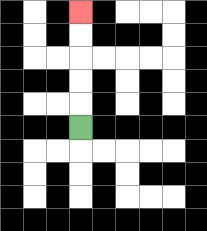{'start': '[3, 5]', 'end': '[3, 0]', 'path_directions': 'U,U,U,U,U', 'path_coordinates': '[[3, 5], [3, 4], [3, 3], [3, 2], [3, 1], [3, 0]]'}